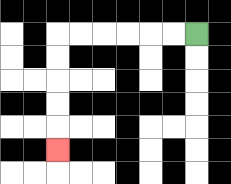{'start': '[8, 1]', 'end': '[2, 6]', 'path_directions': 'L,L,L,L,L,L,D,D,D,D,D', 'path_coordinates': '[[8, 1], [7, 1], [6, 1], [5, 1], [4, 1], [3, 1], [2, 1], [2, 2], [2, 3], [2, 4], [2, 5], [2, 6]]'}